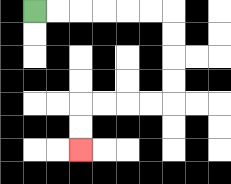{'start': '[1, 0]', 'end': '[3, 6]', 'path_directions': 'R,R,R,R,R,R,D,D,D,D,L,L,L,L,D,D', 'path_coordinates': '[[1, 0], [2, 0], [3, 0], [4, 0], [5, 0], [6, 0], [7, 0], [7, 1], [7, 2], [7, 3], [7, 4], [6, 4], [5, 4], [4, 4], [3, 4], [3, 5], [3, 6]]'}